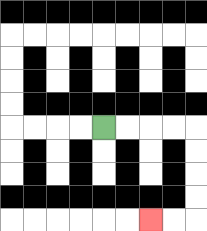{'start': '[4, 5]', 'end': '[6, 9]', 'path_directions': 'R,R,R,R,D,D,D,D,L,L', 'path_coordinates': '[[4, 5], [5, 5], [6, 5], [7, 5], [8, 5], [8, 6], [8, 7], [8, 8], [8, 9], [7, 9], [6, 9]]'}